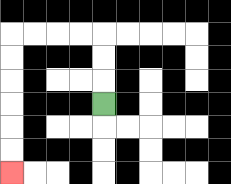{'start': '[4, 4]', 'end': '[0, 7]', 'path_directions': 'U,U,U,L,L,L,L,D,D,D,D,D,D', 'path_coordinates': '[[4, 4], [4, 3], [4, 2], [4, 1], [3, 1], [2, 1], [1, 1], [0, 1], [0, 2], [0, 3], [0, 4], [0, 5], [0, 6], [0, 7]]'}